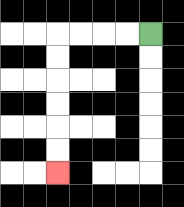{'start': '[6, 1]', 'end': '[2, 7]', 'path_directions': 'L,L,L,L,D,D,D,D,D,D', 'path_coordinates': '[[6, 1], [5, 1], [4, 1], [3, 1], [2, 1], [2, 2], [2, 3], [2, 4], [2, 5], [2, 6], [2, 7]]'}